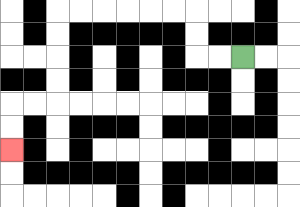{'start': '[10, 2]', 'end': '[0, 6]', 'path_directions': 'L,L,U,U,L,L,L,L,L,L,D,D,D,D,L,L,D,D', 'path_coordinates': '[[10, 2], [9, 2], [8, 2], [8, 1], [8, 0], [7, 0], [6, 0], [5, 0], [4, 0], [3, 0], [2, 0], [2, 1], [2, 2], [2, 3], [2, 4], [1, 4], [0, 4], [0, 5], [0, 6]]'}